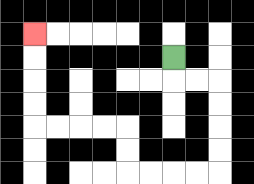{'start': '[7, 2]', 'end': '[1, 1]', 'path_directions': 'D,R,R,D,D,D,D,L,L,L,L,U,U,L,L,L,L,U,U,U,U', 'path_coordinates': '[[7, 2], [7, 3], [8, 3], [9, 3], [9, 4], [9, 5], [9, 6], [9, 7], [8, 7], [7, 7], [6, 7], [5, 7], [5, 6], [5, 5], [4, 5], [3, 5], [2, 5], [1, 5], [1, 4], [1, 3], [1, 2], [1, 1]]'}